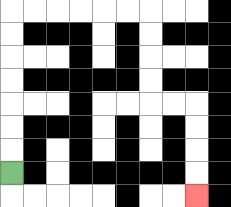{'start': '[0, 7]', 'end': '[8, 8]', 'path_directions': 'U,U,U,U,U,U,U,R,R,R,R,R,R,D,D,D,D,R,R,D,D,D,D', 'path_coordinates': '[[0, 7], [0, 6], [0, 5], [0, 4], [0, 3], [0, 2], [0, 1], [0, 0], [1, 0], [2, 0], [3, 0], [4, 0], [5, 0], [6, 0], [6, 1], [6, 2], [6, 3], [6, 4], [7, 4], [8, 4], [8, 5], [8, 6], [8, 7], [8, 8]]'}